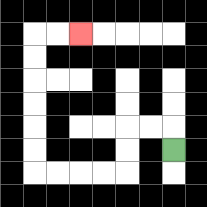{'start': '[7, 6]', 'end': '[3, 1]', 'path_directions': 'U,L,L,D,D,L,L,L,L,U,U,U,U,U,U,R,R', 'path_coordinates': '[[7, 6], [7, 5], [6, 5], [5, 5], [5, 6], [5, 7], [4, 7], [3, 7], [2, 7], [1, 7], [1, 6], [1, 5], [1, 4], [1, 3], [1, 2], [1, 1], [2, 1], [3, 1]]'}